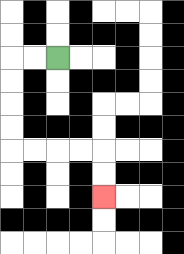{'start': '[2, 2]', 'end': '[4, 8]', 'path_directions': 'L,L,D,D,D,D,R,R,R,R,D,D', 'path_coordinates': '[[2, 2], [1, 2], [0, 2], [0, 3], [0, 4], [0, 5], [0, 6], [1, 6], [2, 6], [3, 6], [4, 6], [4, 7], [4, 8]]'}